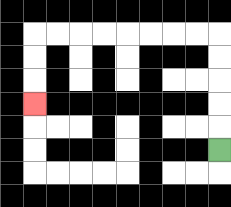{'start': '[9, 6]', 'end': '[1, 4]', 'path_directions': 'U,U,U,U,U,L,L,L,L,L,L,L,L,D,D,D', 'path_coordinates': '[[9, 6], [9, 5], [9, 4], [9, 3], [9, 2], [9, 1], [8, 1], [7, 1], [6, 1], [5, 1], [4, 1], [3, 1], [2, 1], [1, 1], [1, 2], [1, 3], [1, 4]]'}